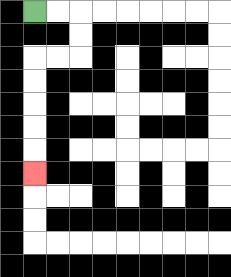{'start': '[1, 0]', 'end': '[1, 7]', 'path_directions': 'R,R,D,D,L,L,D,D,D,D,D', 'path_coordinates': '[[1, 0], [2, 0], [3, 0], [3, 1], [3, 2], [2, 2], [1, 2], [1, 3], [1, 4], [1, 5], [1, 6], [1, 7]]'}